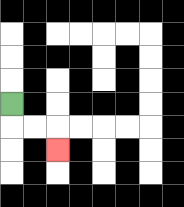{'start': '[0, 4]', 'end': '[2, 6]', 'path_directions': 'D,R,R,D', 'path_coordinates': '[[0, 4], [0, 5], [1, 5], [2, 5], [2, 6]]'}